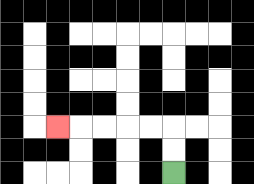{'start': '[7, 7]', 'end': '[2, 5]', 'path_directions': 'U,U,L,L,L,L,L', 'path_coordinates': '[[7, 7], [7, 6], [7, 5], [6, 5], [5, 5], [4, 5], [3, 5], [2, 5]]'}